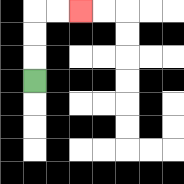{'start': '[1, 3]', 'end': '[3, 0]', 'path_directions': 'U,U,U,R,R', 'path_coordinates': '[[1, 3], [1, 2], [1, 1], [1, 0], [2, 0], [3, 0]]'}